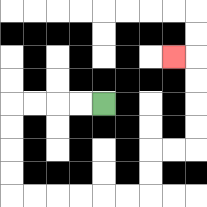{'start': '[4, 4]', 'end': '[7, 2]', 'path_directions': 'L,L,L,L,D,D,D,D,R,R,R,R,R,R,U,U,R,R,U,U,U,U,L', 'path_coordinates': '[[4, 4], [3, 4], [2, 4], [1, 4], [0, 4], [0, 5], [0, 6], [0, 7], [0, 8], [1, 8], [2, 8], [3, 8], [4, 8], [5, 8], [6, 8], [6, 7], [6, 6], [7, 6], [8, 6], [8, 5], [8, 4], [8, 3], [8, 2], [7, 2]]'}